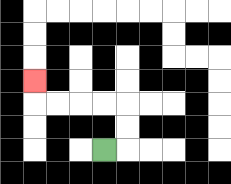{'start': '[4, 6]', 'end': '[1, 3]', 'path_directions': 'R,U,U,L,L,L,L,U', 'path_coordinates': '[[4, 6], [5, 6], [5, 5], [5, 4], [4, 4], [3, 4], [2, 4], [1, 4], [1, 3]]'}